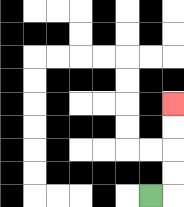{'start': '[6, 8]', 'end': '[7, 4]', 'path_directions': 'R,U,U,U,U', 'path_coordinates': '[[6, 8], [7, 8], [7, 7], [7, 6], [7, 5], [7, 4]]'}